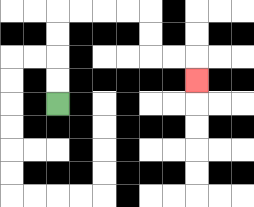{'start': '[2, 4]', 'end': '[8, 3]', 'path_directions': 'U,U,U,U,R,R,R,R,D,D,R,R,D', 'path_coordinates': '[[2, 4], [2, 3], [2, 2], [2, 1], [2, 0], [3, 0], [4, 0], [5, 0], [6, 0], [6, 1], [6, 2], [7, 2], [8, 2], [8, 3]]'}